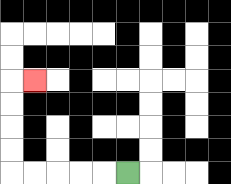{'start': '[5, 7]', 'end': '[1, 3]', 'path_directions': 'L,L,L,L,L,U,U,U,U,R', 'path_coordinates': '[[5, 7], [4, 7], [3, 7], [2, 7], [1, 7], [0, 7], [0, 6], [0, 5], [0, 4], [0, 3], [1, 3]]'}